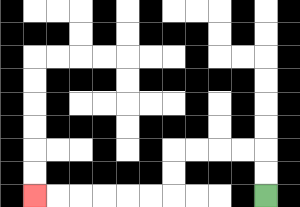{'start': '[11, 8]', 'end': '[1, 8]', 'path_directions': 'U,U,L,L,L,L,D,D,L,L,L,L,L,L', 'path_coordinates': '[[11, 8], [11, 7], [11, 6], [10, 6], [9, 6], [8, 6], [7, 6], [7, 7], [7, 8], [6, 8], [5, 8], [4, 8], [3, 8], [2, 8], [1, 8]]'}